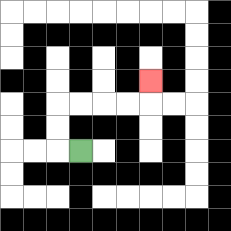{'start': '[3, 6]', 'end': '[6, 3]', 'path_directions': 'L,U,U,R,R,R,R,U', 'path_coordinates': '[[3, 6], [2, 6], [2, 5], [2, 4], [3, 4], [4, 4], [5, 4], [6, 4], [6, 3]]'}